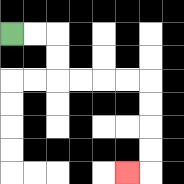{'start': '[0, 1]', 'end': '[5, 7]', 'path_directions': 'R,R,D,D,R,R,R,R,D,D,D,D,L', 'path_coordinates': '[[0, 1], [1, 1], [2, 1], [2, 2], [2, 3], [3, 3], [4, 3], [5, 3], [6, 3], [6, 4], [6, 5], [6, 6], [6, 7], [5, 7]]'}